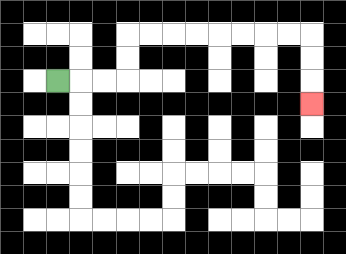{'start': '[2, 3]', 'end': '[13, 4]', 'path_directions': 'R,R,R,U,U,R,R,R,R,R,R,R,R,D,D,D', 'path_coordinates': '[[2, 3], [3, 3], [4, 3], [5, 3], [5, 2], [5, 1], [6, 1], [7, 1], [8, 1], [9, 1], [10, 1], [11, 1], [12, 1], [13, 1], [13, 2], [13, 3], [13, 4]]'}